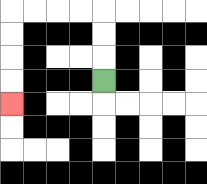{'start': '[4, 3]', 'end': '[0, 4]', 'path_directions': 'U,U,U,L,L,L,L,D,D,D,D', 'path_coordinates': '[[4, 3], [4, 2], [4, 1], [4, 0], [3, 0], [2, 0], [1, 0], [0, 0], [0, 1], [0, 2], [0, 3], [0, 4]]'}